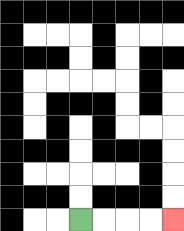{'start': '[3, 9]', 'end': '[7, 9]', 'path_directions': 'R,R,R,R', 'path_coordinates': '[[3, 9], [4, 9], [5, 9], [6, 9], [7, 9]]'}